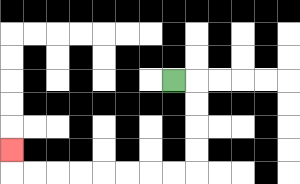{'start': '[7, 3]', 'end': '[0, 6]', 'path_directions': 'R,D,D,D,D,L,L,L,L,L,L,L,L,U', 'path_coordinates': '[[7, 3], [8, 3], [8, 4], [8, 5], [8, 6], [8, 7], [7, 7], [6, 7], [5, 7], [4, 7], [3, 7], [2, 7], [1, 7], [0, 7], [0, 6]]'}